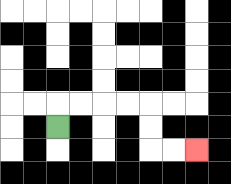{'start': '[2, 5]', 'end': '[8, 6]', 'path_directions': 'U,R,R,R,R,D,D,R,R', 'path_coordinates': '[[2, 5], [2, 4], [3, 4], [4, 4], [5, 4], [6, 4], [6, 5], [6, 6], [7, 6], [8, 6]]'}